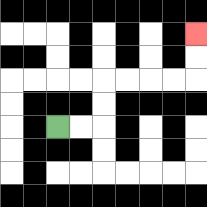{'start': '[2, 5]', 'end': '[8, 1]', 'path_directions': 'R,R,U,U,R,R,R,R,U,U', 'path_coordinates': '[[2, 5], [3, 5], [4, 5], [4, 4], [4, 3], [5, 3], [6, 3], [7, 3], [8, 3], [8, 2], [8, 1]]'}